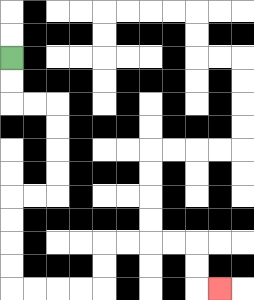{'start': '[0, 2]', 'end': '[9, 12]', 'path_directions': 'D,D,R,R,D,D,D,D,L,L,D,D,D,D,R,R,R,R,U,U,R,R,R,R,D,D,R', 'path_coordinates': '[[0, 2], [0, 3], [0, 4], [1, 4], [2, 4], [2, 5], [2, 6], [2, 7], [2, 8], [1, 8], [0, 8], [0, 9], [0, 10], [0, 11], [0, 12], [1, 12], [2, 12], [3, 12], [4, 12], [4, 11], [4, 10], [5, 10], [6, 10], [7, 10], [8, 10], [8, 11], [8, 12], [9, 12]]'}